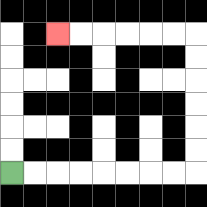{'start': '[0, 7]', 'end': '[2, 1]', 'path_directions': 'R,R,R,R,R,R,R,R,U,U,U,U,U,U,L,L,L,L,L,L', 'path_coordinates': '[[0, 7], [1, 7], [2, 7], [3, 7], [4, 7], [5, 7], [6, 7], [7, 7], [8, 7], [8, 6], [8, 5], [8, 4], [8, 3], [8, 2], [8, 1], [7, 1], [6, 1], [5, 1], [4, 1], [3, 1], [2, 1]]'}